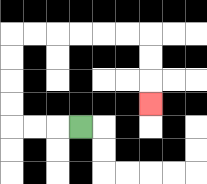{'start': '[3, 5]', 'end': '[6, 4]', 'path_directions': 'L,L,L,U,U,U,U,R,R,R,R,R,R,D,D,D', 'path_coordinates': '[[3, 5], [2, 5], [1, 5], [0, 5], [0, 4], [0, 3], [0, 2], [0, 1], [1, 1], [2, 1], [3, 1], [4, 1], [5, 1], [6, 1], [6, 2], [6, 3], [6, 4]]'}